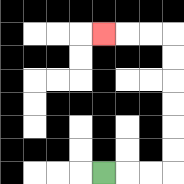{'start': '[4, 7]', 'end': '[4, 1]', 'path_directions': 'R,R,R,U,U,U,U,U,U,L,L,L', 'path_coordinates': '[[4, 7], [5, 7], [6, 7], [7, 7], [7, 6], [7, 5], [7, 4], [7, 3], [7, 2], [7, 1], [6, 1], [5, 1], [4, 1]]'}